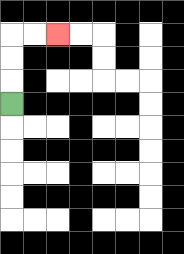{'start': '[0, 4]', 'end': '[2, 1]', 'path_directions': 'U,U,U,R,R', 'path_coordinates': '[[0, 4], [0, 3], [0, 2], [0, 1], [1, 1], [2, 1]]'}